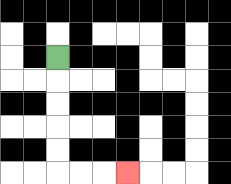{'start': '[2, 2]', 'end': '[5, 7]', 'path_directions': 'D,D,D,D,D,R,R,R', 'path_coordinates': '[[2, 2], [2, 3], [2, 4], [2, 5], [2, 6], [2, 7], [3, 7], [4, 7], [5, 7]]'}